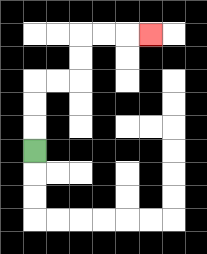{'start': '[1, 6]', 'end': '[6, 1]', 'path_directions': 'U,U,U,R,R,U,U,R,R,R', 'path_coordinates': '[[1, 6], [1, 5], [1, 4], [1, 3], [2, 3], [3, 3], [3, 2], [3, 1], [4, 1], [5, 1], [6, 1]]'}